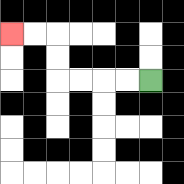{'start': '[6, 3]', 'end': '[0, 1]', 'path_directions': 'L,L,L,L,U,U,L,L', 'path_coordinates': '[[6, 3], [5, 3], [4, 3], [3, 3], [2, 3], [2, 2], [2, 1], [1, 1], [0, 1]]'}